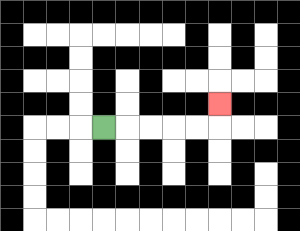{'start': '[4, 5]', 'end': '[9, 4]', 'path_directions': 'R,R,R,R,R,U', 'path_coordinates': '[[4, 5], [5, 5], [6, 5], [7, 5], [8, 5], [9, 5], [9, 4]]'}